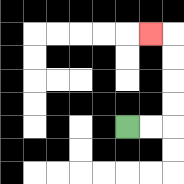{'start': '[5, 5]', 'end': '[6, 1]', 'path_directions': 'R,R,U,U,U,U,L', 'path_coordinates': '[[5, 5], [6, 5], [7, 5], [7, 4], [7, 3], [7, 2], [7, 1], [6, 1]]'}